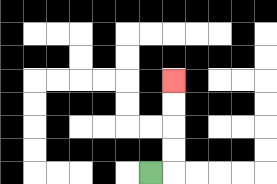{'start': '[6, 7]', 'end': '[7, 3]', 'path_directions': 'R,U,U,U,U', 'path_coordinates': '[[6, 7], [7, 7], [7, 6], [7, 5], [7, 4], [7, 3]]'}